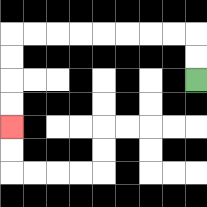{'start': '[8, 3]', 'end': '[0, 5]', 'path_directions': 'U,U,L,L,L,L,L,L,L,L,D,D,D,D', 'path_coordinates': '[[8, 3], [8, 2], [8, 1], [7, 1], [6, 1], [5, 1], [4, 1], [3, 1], [2, 1], [1, 1], [0, 1], [0, 2], [0, 3], [0, 4], [0, 5]]'}